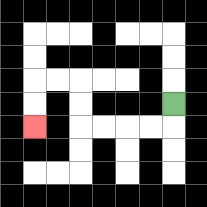{'start': '[7, 4]', 'end': '[1, 5]', 'path_directions': 'D,L,L,L,L,U,U,L,L,D,D', 'path_coordinates': '[[7, 4], [7, 5], [6, 5], [5, 5], [4, 5], [3, 5], [3, 4], [3, 3], [2, 3], [1, 3], [1, 4], [1, 5]]'}